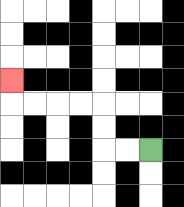{'start': '[6, 6]', 'end': '[0, 3]', 'path_directions': 'L,L,U,U,L,L,L,L,U', 'path_coordinates': '[[6, 6], [5, 6], [4, 6], [4, 5], [4, 4], [3, 4], [2, 4], [1, 4], [0, 4], [0, 3]]'}